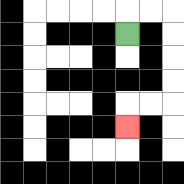{'start': '[5, 1]', 'end': '[5, 5]', 'path_directions': 'U,R,R,D,D,D,D,L,L,D', 'path_coordinates': '[[5, 1], [5, 0], [6, 0], [7, 0], [7, 1], [7, 2], [7, 3], [7, 4], [6, 4], [5, 4], [5, 5]]'}